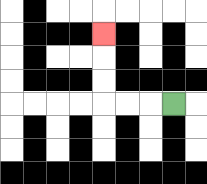{'start': '[7, 4]', 'end': '[4, 1]', 'path_directions': 'L,L,L,U,U,U', 'path_coordinates': '[[7, 4], [6, 4], [5, 4], [4, 4], [4, 3], [4, 2], [4, 1]]'}